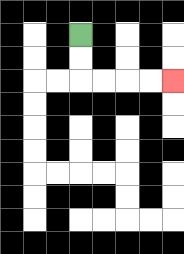{'start': '[3, 1]', 'end': '[7, 3]', 'path_directions': 'D,D,R,R,R,R', 'path_coordinates': '[[3, 1], [3, 2], [3, 3], [4, 3], [5, 3], [6, 3], [7, 3]]'}